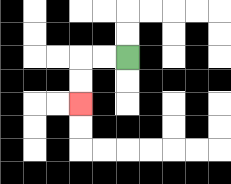{'start': '[5, 2]', 'end': '[3, 4]', 'path_directions': 'L,L,D,D', 'path_coordinates': '[[5, 2], [4, 2], [3, 2], [3, 3], [3, 4]]'}